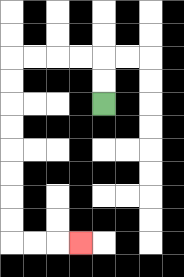{'start': '[4, 4]', 'end': '[3, 10]', 'path_directions': 'U,U,L,L,L,L,D,D,D,D,D,D,D,D,R,R,R', 'path_coordinates': '[[4, 4], [4, 3], [4, 2], [3, 2], [2, 2], [1, 2], [0, 2], [0, 3], [0, 4], [0, 5], [0, 6], [0, 7], [0, 8], [0, 9], [0, 10], [1, 10], [2, 10], [3, 10]]'}